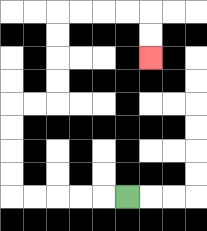{'start': '[5, 8]', 'end': '[6, 2]', 'path_directions': 'L,L,L,L,L,U,U,U,U,R,R,U,U,U,U,R,R,R,R,D,D', 'path_coordinates': '[[5, 8], [4, 8], [3, 8], [2, 8], [1, 8], [0, 8], [0, 7], [0, 6], [0, 5], [0, 4], [1, 4], [2, 4], [2, 3], [2, 2], [2, 1], [2, 0], [3, 0], [4, 0], [5, 0], [6, 0], [6, 1], [6, 2]]'}